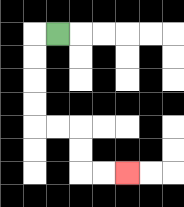{'start': '[2, 1]', 'end': '[5, 7]', 'path_directions': 'L,D,D,D,D,R,R,D,D,R,R', 'path_coordinates': '[[2, 1], [1, 1], [1, 2], [1, 3], [1, 4], [1, 5], [2, 5], [3, 5], [3, 6], [3, 7], [4, 7], [5, 7]]'}